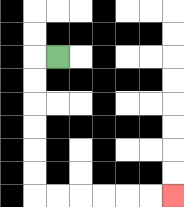{'start': '[2, 2]', 'end': '[7, 8]', 'path_directions': 'L,D,D,D,D,D,D,R,R,R,R,R,R', 'path_coordinates': '[[2, 2], [1, 2], [1, 3], [1, 4], [1, 5], [1, 6], [1, 7], [1, 8], [2, 8], [3, 8], [4, 8], [5, 8], [6, 8], [7, 8]]'}